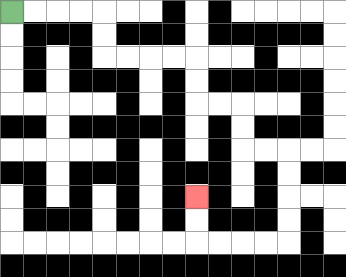{'start': '[0, 0]', 'end': '[8, 8]', 'path_directions': 'R,R,R,R,D,D,R,R,R,R,D,D,R,R,D,D,R,R,D,D,D,D,L,L,L,L,U,U', 'path_coordinates': '[[0, 0], [1, 0], [2, 0], [3, 0], [4, 0], [4, 1], [4, 2], [5, 2], [6, 2], [7, 2], [8, 2], [8, 3], [8, 4], [9, 4], [10, 4], [10, 5], [10, 6], [11, 6], [12, 6], [12, 7], [12, 8], [12, 9], [12, 10], [11, 10], [10, 10], [9, 10], [8, 10], [8, 9], [8, 8]]'}